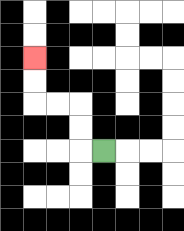{'start': '[4, 6]', 'end': '[1, 2]', 'path_directions': 'L,U,U,L,L,U,U', 'path_coordinates': '[[4, 6], [3, 6], [3, 5], [3, 4], [2, 4], [1, 4], [1, 3], [1, 2]]'}